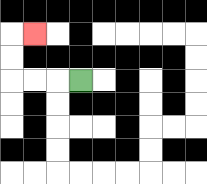{'start': '[3, 3]', 'end': '[1, 1]', 'path_directions': 'L,L,L,U,U,R', 'path_coordinates': '[[3, 3], [2, 3], [1, 3], [0, 3], [0, 2], [0, 1], [1, 1]]'}